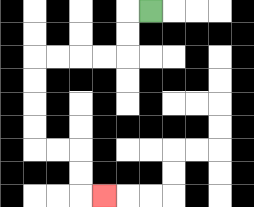{'start': '[6, 0]', 'end': '[4, 8]', 'path_directions': 'L,D,D,L,L,L,L,D,D,D,D,R,R,D,D,R', 'path_coordinates': '[[6, 0], [5, 0], [5, 1], [5, 2], [4, 2], [3, 2], [2, 2], [1, 2], [1, 3], [1, 4], [1, 5], [1, 6], [2, 6], [3, 6], [3, 7], [3, 8], [4, 8]]'}